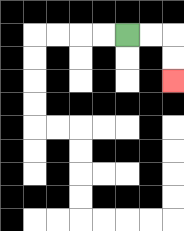{'start': '[5, 1]', 'end': '[7, 3]', 'path_directions': 'R,R,D,D', 'path_coordinates': '[[5, 1], [6, 1], [7, 1], [7, 2], [7, 3]]'}